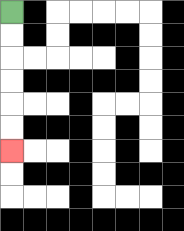{'start': '[0, 0]', 'end': '[0, 6]', 'path_directions': 'D,D,D,D,D,D', 'path_coordinates': '[[0, 0], [0, 1], [0, 2], [0, 3], [0, 4], [0, 5], [0, 6]]'}